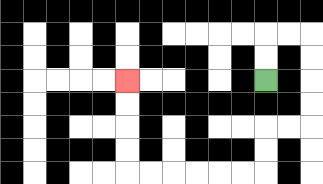{'start': '[11, 3]', 'end': '[5, 3]', 'path_directions': 'U,U,R,R,D,D,D,D,L,L,D,D,L,L,L,L,L,L,U,U,U,U', 'path_coordinates': '[[11, 3], [11, 2], [11, 1], [12, 1], [13, 1], [13, 2], [13, 3], [13, 4], [13, 5], [12, 5], [11, 5], [11, 6], [11, 7], [10, 7], [9, 7], [8, 7], [7, 7], [6, 7], [5, 7], [5, 6], [5, 5], [5, 4], [5, 3]]'}